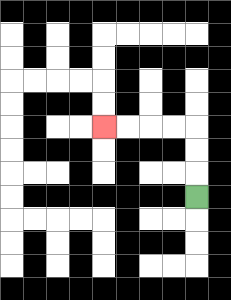{'start': '[8, 8]', 'end': '[4, 5]', 'path_directions': 'U,U,U,L,L,L,L', 'path_coordinates': '[[8, 8], [8, 7], [8, 6], [8, 5], [7, 5], [6, 5], [5, 5], [4, 5]]'}